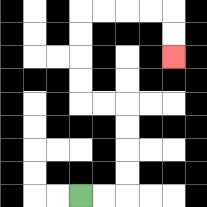{'start': '[3, 8]', 'end': '[7, 2]', 'path_directions': 'R,R,U,U,U,U,L,L,U,U,U,U,R,R,R,R,D,D', 'path_coordinates': '[[3, 8], [4, 8], [5, 8], [5, 7], [5, 6], [5, 5], [5, 4], [4, 4], [3, 4], [3, 3], [3, 2], [3, 1], [3, 0], [4, 0], [5, 0], [6, 0], [7, 0], [7, 1], [7, 2]]'}